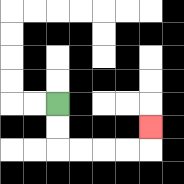{'start': '[2, 4]', 'end': '[6, 5]', 'path_directions': 'D,D,R,R,R,R,U', 'path_coordinates': '[[2, 4], [2, 5], [2, 6], [3, 6], [4, 6], [5, 6], [6, 6], [6, 5]]'}